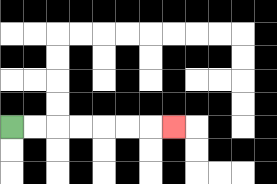{'start': '[0, 5]', 'end': '[7, 5]', 'path_directions': 'R,R,R,R,R,R,R', 'path_coordinates': '[[0, 5], [1, 5], [2, 5], [3, 5], [4, 5], [5, 5], [6, 5], [7, 5]]'}